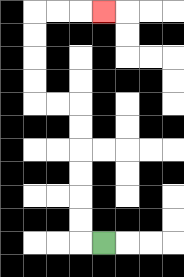{'start': '[4, 10]', 'end': '[4, 0]', 'path_directions': 'L,U,U,U,U,U,U,L,L,U,U,U,U,R,R,R', 'path_coordinates': '[[4, 10], [3, 10], [3, 9], [3, 8], [3, 7], [3, 6], [3, 5], [3, 4], [2, 4], [1, 4], [1, 3], [1, 2], [1, 1], [1, 0], [2, 0], [3, 0], [4, 0]]'}